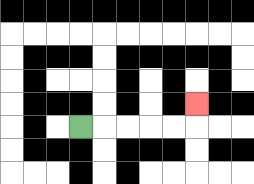{'start': '[3, 5]', 'end': '[8, 4]', 'path_directions': 'R,R,R,R,R,U', 'path_coordinates': '[[3, 5], [4, 5], [5, 5], [6, 5], [7, 5], [8, 5], [8, 4]]'}